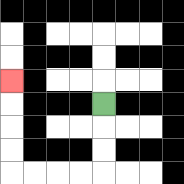{'start': '[4, 4]', 'end': '[0, 3]', 'path_directions': 'D,D,D,L,L,L,L,U,U,U,U', 'path_coordinates': '[[4, 4], [4, 5], [4, 6], [4, 7], [3, 7], [2, 7], [1, 7], [0, 7], [0, 6], [0, 5], [0, 4], [0, 3]]'}